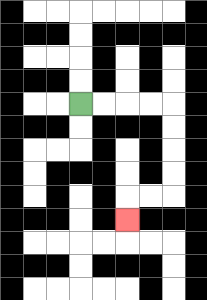{'start': '[3, 4]', 'end': '[5, 9]', 'path_directions': 'R,R,R,R,D,D,D,D,L,L,D', 'path_coordinates': '[[3, 4], [4, 4], [5, 4], [6, 4], [7, 4], [7, 5], [7, 6], [7, 7], [7, 8], [6, 8], [5, 8], [5, 9]]'}